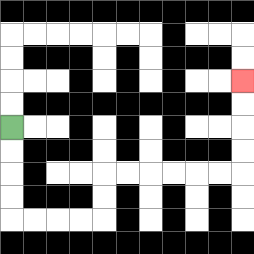{'start': '[0, 5]', 'end': '[10, 3]', 'path_directions': 'D,D,D,D,R,R,R,R,U,U,R,R,R,R,R,R,U,U,U,U', 'path_coordinates': '[[0, 5], [0, 6], [0, 7], [0, 8], [0, 9], [1, 9], [2, 9], [3, 9], [4, 9], [4, 8], [4, 7], [5, 7], [6, 7], [7, 7], [8, 7], [9, 7], [10, 7], [10, 6], [10, 5], [10, 4], [10, 3]]'}